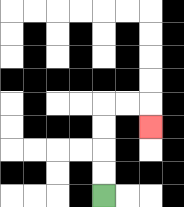{'start': '[4, 8]', 'end': '[6, 5]', 'path_directions': 'U,U,U,U,R,R,D', 'path_coordinates': '[[4, 8], [4, 7], [4, 6], [4, 5], [4, 4], [5, 4], [6, 4], [6, 5]]'}